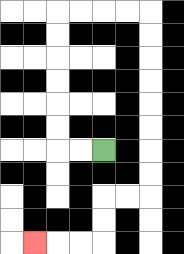{'start': '[4, 6]', 'end': '[1, 10]', 'path_directions': 'L,L,U,U,U,U,U,U,R,R,R,R,D,D,D,D,D,D,D,D,L,L,D,D,L,L,L', 'path_coordinates': '[[4, 6], [3, 6], [2, 6], [2, 5], [2, 4], [2, 3], [2, 2], [2, 1], [2, 0], [3, 0], [4, 0], [5, 0], [6, 0], [6, 1], [6, 2], [6, 3], [6, 4], [6, 5], [6, 6], [6, 7], [6, 8], [5, 8], [4, 8], [4, 9], [4, 10], [3, 10], [2, 10], [1, 10]]'}